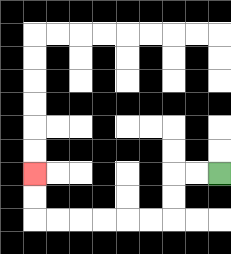{'start': '[9, 7]', 'end': '[1, 7]', 'path_directions': 'L,L,D,D,L,L,L,L,L,L,U,U', 'path_coordinates': '[[9, 7], [8, 7], [7, 7], [7, 8], [7, 9], [6, 9], [5, 9], [4, 9], [3, 9], [2, 9], [1, 9], [1, 8], [1, 7]]'}